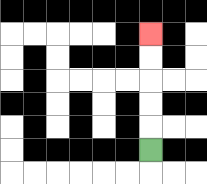{'start': '[6, 6]', 'end': '[6, 1]', 'path_directions': 'U,U,U,U,U', 'path_coordinates': '[[6, 6], [6, 5], [6, 4], [6, 3], [6, 2], [6, 1]]'}